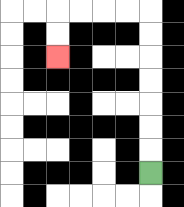{'start': '[6, 7]', 'end': '[2, 2]', 'path_directions': 'U,U,U,U,U,U,U,L,L,L,L,D,D', 'path_coordinates': '[[6, 7], [6, 6], [6, 5], [6, 4], [6, 3], [6, 2], [6, 1], [6, 0], [5, 0], [4, 0], [3, 0], [2, 0], [2, 1], [2, 2]]'}